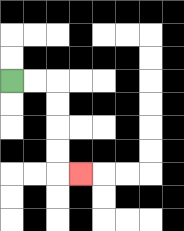{'start': '[0, 3]', 'end': '[3, 7]', 'path_directions': 'R,R,D,D,D,D,R', 'path_coordinates': '[[0, 3], [1, 3], [2, 3], [2, 4], [2, 5], [2, 6], [2, 7], [3, 7]]'}